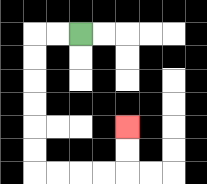{'start': '[3, 1]', 'end': '[5, 5]', 'path_directions': 'L,L,D,D,D,D,D,D,R,R,R,R,U,U', 'path_coordinates': '[[3, 1], [2, 1], [1, 1], [1, 2], [1, 3], [1, 4], [1, 5], [1, 6], [1, 7], [2, 7], [3, 7], [4, 7], [5, 7], [5, 6], [5, 5]]'}